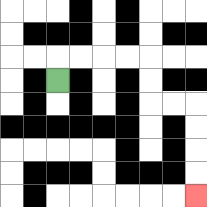{'start': '[2, 3]', 'end': '[8, 8]', 'path_directions': 'U,R,R,R,R,D,D,R,R,D,D,D,D', 'path_coordinates': '[[2, 3], [2, 2], [3, 2], [4, 2], [5, 2], [6, 2], [6, 3], [6, 4], [7, 4], [8, 4], [8, 5], [8, 6], [8, 7], [8, 8]]'}